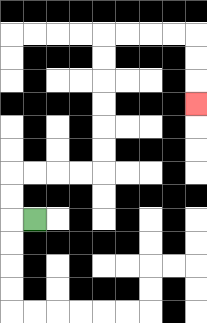{'start': '[1, 9]', 'end': '[8, 4]', 'path_directions': 'L,U,U,R,R,R,R,U,U,U,U,U,U,R,R,R,R,D,D,D', 'path_coordinates': '[[1, 9], [0, 9], [0, 8], [0, 7], [1, 7], [2, 7], [3, 7], [4, 7], [4, 6], [4, 5], [4, 4], [4, 3], [4, 2], [4, 1], [5, 1], [6, 1], [7, 1], [8, 1], [8, 2], [8, 3], [8, 4]]'}